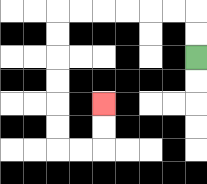{'start': '[8, 2]', 'end': '[4, 4]', 'path_directions': 'U,U,L,L,L,L,L,L,D,D,D,D,D,D,R,R,U,U', 'path_coordinates': '[[8, 2], [8, 1], [8, 0], [7, 0], [6, 0], [5, 0], [4, 0], [3, 0], [2, 0], [2, 1], [2, 2], [2, 3], [2, 4], [2, 5], [2, 6], [3, 6], [4, 6], [4, 5], [4, 4]]'}